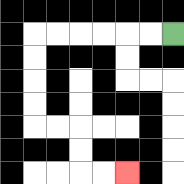{'start': '[7, 1]', 'end': '[5, 7]', 'path_directions': 'L,L,L,L,L,L,D,D,D,D,R,R,D,D,R,R', 'path_coordinates': '[[7, 1], [6, 1], [5, 1], [4, 1], [3, 1], [2, 1], [1, 1], [1, 2], [1, 3], [1, 4], [1, 5], [2, 5], [3, 5], [3, 6], [3, 7], [4, 7], [5, 7]]'}